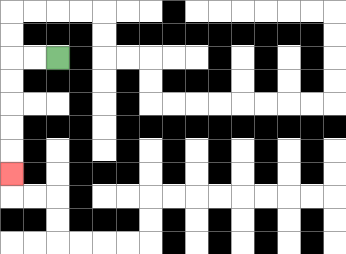{'start': '[2, 2]', 'end': '[0, 7]', 'path_directions': 'L,L,D,D,D,D,D', 'path_coordinates': '[[2, 2], [1, 2], [0, 2], [0, 3], [0, 4], [0, 5], [0, 6], [0, 7]]'}